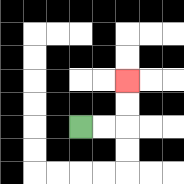{'start': '[3, 5]', 'end': '[5, 3]', 'path_directions': 'R,R,U,U', 'path_coordinates': '[[3, 5], [4, 5], [5, 5], [5, 4], [5, 3]]'}